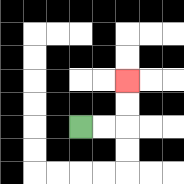{'start': '[3, 5]', 'end': '[5, 3]', 'path_directions': 'R,R,U,U', 'path_coordinates': '[[3, 5], [4, 5], [5, 5], [5, 4], [5, 3]]'}